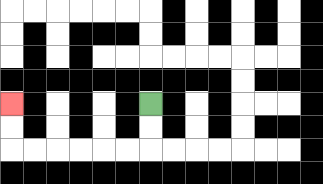{'start': '[6, 4]', 'end': '[0, 4]', 'path_directions': 'D,D,L,L,L,L,L,L,U,U', 'path_coordinates': '[[6, 4], [6, 5], [6, 6], [5, 6], [4, 6], [3, 6], [2, 6], [1, 6], [0, 6], [0, 5], [0, 4]]'}